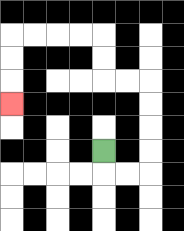{'start': '[4, 6]', 'end': '[0, 4]', 'path_directions': 'D,R,R,U,U,U,U,L,L,U,U,L,L,L,L,D,D,D', 'path_coordinates': '[[4, 6], [4, 7], [5, 7], [6, 7], [6, 6], [6, 5], [6, 4], [6, 3], [5, 3], [4, 3], [4, 2], [4, 1], [3, 1], [2, 1], [1, 1], [0, 1], [0, 2], [0, 3], [0, 4]]'}